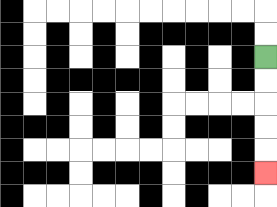{'start': '[11, 2]', 'end': '[11, 7]', 'path_directions': 'D,D,D,D,D', 'path_coordinates': '[[11, 2], [11, 3], [11, 4], [11, 5], [11, 6], [11, 7]]'}